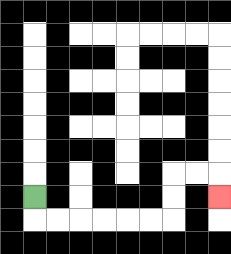{'start': '[1, 8]', 'end': '[9, 8]', 'path_directions': 'D,R,R,R,R,R,R,U,U,R,R,D', 'path_coordinates': '[[1, 8], [1, 9], [2, 9], [3, 9], [4, 9], [5, 9], [6, 9], [7, 9], [7, 8], [7, 7], [8, 7], [9, 7], [9, 8]]'}